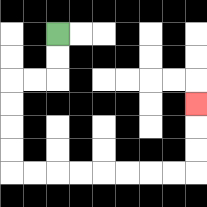{'start': '[2, 1]', 'end': '[8, 4]', 'path_directions': 'D,D,L,L,D,D,D,D,R,R,R,R,R,R,R,R,U,U,U', 'path_coordinates': '[[2, 1], [2, 2], [2, 3], [1, 3], [0, 3], [0, 4], [0, 5], [0, 6], [0, 7], [1, 7], [2, 7], [3, 7], [4, 7], [5, 7], [6, 7], [7, 7], [8, 7], [8, 6], [8, 5], [8, 4]]'}